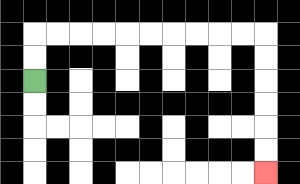{'start': '[1, 3]', 'end': '[11, 7]', 'path_directions': 'U,U,R,R,R,R,R,R,R,R,R,R,D,D,D,D,D,D', 'path_coordinates': '[[1, 3], [1, 2], [1, 1], [2, 1], [3, 1], [4, 1], [5, 1], [6, 1], [7, 1], [8, 1], [9, 1], [10, 1], [11, 1], [11, 2], [11, 3], [11, 4], [11, 5], [11, 6], [11, 7]]'}